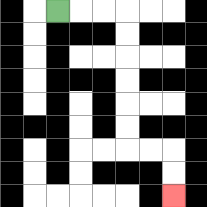{'start': '[2, 0]', 'end': '[7, 8]', 'path_directions': 'R,R,R,D,D,D,D,D,D,R,R,D,D', 'path_coordinates': '[[2, 0], [3, 0], [4, 0], [5, 0], [5, 1], [5, 2], [5, 3], [5, 4], [5, 5], [5, 6], [6, 6], [7, 6], [7, 7], [7, 8]]'}